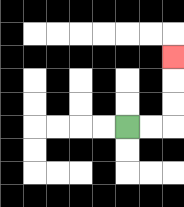{'start': '[5, 5]', 'end': '[7, 2]', 'path_directions': 'R,R,U,U,U', 'path_coordinates': '[[5, 5], [6, 5], [7, 5], [7, 4], [7, 3], [7, 2]]'}